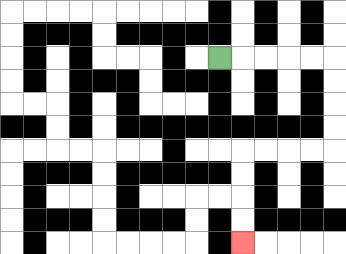{'start': '[9, 2]', 'end': '[10, 10]', 'path_directions': 'R,R,R,R,R,D,D,D,D,L,L,L,L,D,D,D,D', 'path_coordinates': '[[9, 2], [10, 2], [11, 2], [12, 2], [13, 2], [14, 2], [14, 3], [14, 4], [14, 5], [14, 6], [13, 6], [12, 6], [11, 6], [10, 6], [10, 7], [10, 8], [10, 9], [10, 10]]'}